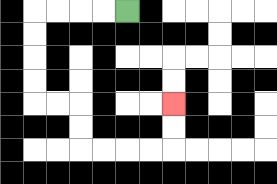{'start': '[5, 0]', 'end': '[7, 4]', 'path_directions': 'L,L,L,L,D,D,D,D,R,R,D,D,R,R,R,R,U,U', 'path_coordinates': '[[5, 0], [4, 0], [3, 0], [2, 0], [1, 0], [1, 1], [1, 2], [1, 3], [1, 4], [2, 4], [3, 4], [3, 5], [3, 6], [4, 6], [5, 6], [6, 6], [7, 6], [7, 5], [7, 4]]'}